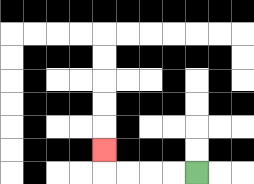{'start': '[8, 7]', 'end': '[4, 6]', 'path_directions': 'L,L,L,L,U', 'path_coordinates': '[[8, 7], [7, 7], [6, 7], [5, 7], [4, 7], [4, 6]]'}